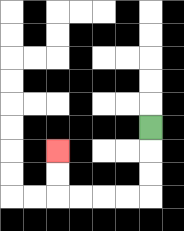{'start': '[6, 5]', 'end': '[2, 6]', 'path_directions': 'D,D,D,L,L,L,L,U,U', 'path_coordinates': '[[6, 5], [6, 6], [6, 7], [6, 8], [5, 8], [4, 8], [3, 8], [2, 8], [2, 7], [2, 6]]'}